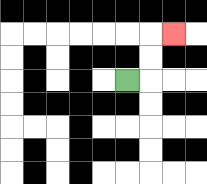{'start': '[5, 3]', 'end': '[7, 1]', 'path_directions': 'R,U,U,R', 'path_coordinates': '[[5, 3], [6, 3], [6, 2], [6, 1], [7, 1]]'}